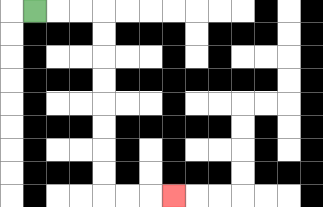{'start': '[1, 0]', 'end': '[7, 8]', 'path_directions': 'R,R,R,D,D,D,D,D,D,D,D,R,R,R', 'path_coordinates': '[[1, 0], [2, 0], [3, 0], [4, 0], [4, 1], [4, 2], [4, 3], [4, 4], [4, 5], [4, 6], [4, 7], [4, 8], [5, 8], [6, 8], [7, 8]]'}